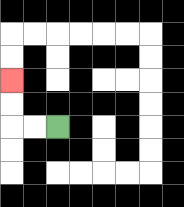{'start': '[2, 5]', 'end': '[0, 3]', 'path_directions': 'L,L,U,U', 'path_coordinates': '[[2, 5], [1, 5], [0, 5], [0, 4], [0, 3]]'}